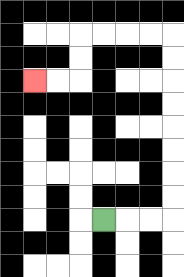{'start': '[4, 9]', 'end': '[1, 3]', 'path_directions': 'R,R,R,U,U,U,U,U,U,U,U,L,L,L,L,D,D,L,L', 'path_coordinates': '[[4, 9], [5, 9], [6, 9], [7, 9], [7, 8], [7, 7], [7, 6], [7, 5], [7, 4], [7, 3], [7, 2], [7, 1], [6, 1], [5, 1], [4, 1], [3, 1], [3, 2], [3, 3], [2, 3], [1, 3]]'}